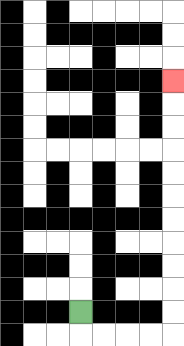{'start': '[3, 13]', 'end': '[7, 3]', 'path_directions': 'D,R,R,R,R,U,U,U,U,U,U,U,U,U,U,U', 'path_coordinates': '[[3, 13], [3, 14], [4, 14], [5, 14], [6, 14], [7, 14], [7, 13], [7, 12], [7, 11], [7, 10], [7, 9], [7, 8], [7, 7], [7, 6], [7, 5], [7, 4], [7, 3]]'}